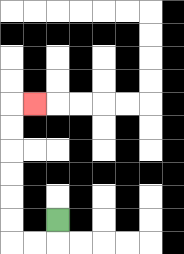{'start': '[2, 9]', 'end': '[1, 4]', 'path_directions': 'D,L,L,U,U,U,U,U,U,R', 'path_coordinates': '[[2, 9], [2, 10], [1, 10], [0, 10], [0, 9], [0, 8], [0, 7], [0, 6], [0, 5], [0, 4], [1, 4]]'}